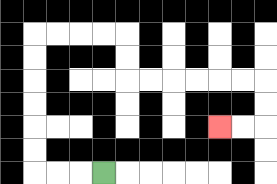{'start': '[4, 7]', 'end': '[9, 5]', 'path_directions': 'L,L,L,U,U,U,U,U,U,R,R,R,R,D,D,R,R,R,R,R,R,D,D,L,L', 'path_coordinates': '[[4, 7], [3, 7], [2, 7], [1, 7], [1, 6], [1, 5], [1, 4], [1, 3], [1, 2], [1, 1], [2, 1], [3, 1], [4, 1], [5, 1], [5, 2], [5, 3], [6, 3], [7, 3], [8, 3], [9, 3], [10, 3], [11, 3], [11, 4], [11, 5], [10, 5], [9, 5]]'}